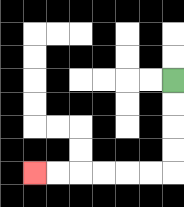{'start': '[7, 3]', 'end': '[1, 7]', 'path_directions': 'D,D,D,D,L,L,L,L,L,L', 'path_coordinates': '[[7, 3], [7, 4], [7, 5], [7, 6], [7, 7], [6, 7], [5, 7], [4, 7], [3, 7], [2, 7], [1, 7]]'}